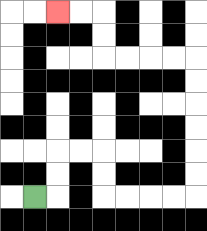{'start': '[1, 8]', 'end': '[2, 0]', 'path_directions': 'R,U,U,R,R,D,D,R,R,R,R,U,U,U,U,U,U,L,L,L,L,U,U,L,L', 'path_coordinates': '[[1, 8], [2, 8], [2, 7], [2, 6], [3, 6], [4, 6], [4, 7], [4, 8], [5, 8], [6, 8], [7, 8], [8, 8], [8, 7], [8, 6], [8, 5], [8, 4], [8, 3], [8, 2], [7, 2], [6, 2], [5, 2], [4, 2], [4, 1], [4, 0], [3, 0], [2, 0]]'}